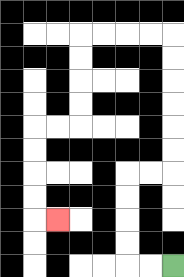{'start': '[7, 11]', 'end': '[2, 9]', 'path_directions': 'L,L,U,U,U,U,R,R,U,U,U,U,U,U,L,L,L,L,D,D,D,D,L,L,D,D,D,D,R', 'path_coordinates': '[[7, 11], [6, 11], [5, 11], [5, 10], [5, 9], [5, 8], [5, 7], [6, 7], [7, 7], [7, 6], [7, 5], [7, 4], [7, 3], [7, 2], [7, 1], [6, 1], [5, 1], [4, 1], [3, 1], [3, 2], [3, 3], [3, 4], [3, 5], [2, 5], [1, 5], [1, 6], [1, 7], [1, 8], [1, 9], [2, 9]]'}